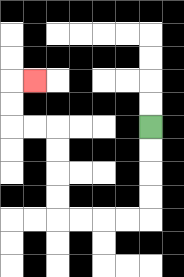{'start': '[6, 5]', 'end': '[1, 3]', 'path_directions': 'D,D,D,D,L,L,L,L,U,U,U,U,L,L,U,U,R', 'path_coordinates': '[[6, 5], [6, 6], [6, 7], [6, 8], [6, 9], [5, 9], [4, 9], [3, 9], [2, 9], [2, 8], [2, 7], [2, 6], [2, 5], [1, 5], [0, 5], [0, 4], [0, 3], [1, 3]]'}